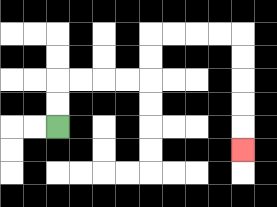{'start': '[2, 5]', 'end': '[10, 6]', 'path_directions': 'U,U,R,R,R,R,U,U,R,R,R,R,D,D,D,D,D', 'path_coordinates': '[[2, 5], [2, 4], [2, 3], [3, 3], [4, 3], [5, 3], [6, 3], [6, 2], [6, 1], [7, 1], [8, 1], [9, 1], [10, 1], [10, 2], [10, 3], [10, 4], [10, 5], [10, 6]]'}